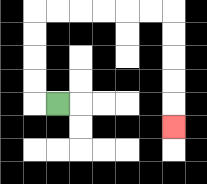{'start': '[2, 4]', 'end': '[7, 5]', 'path_directions': 'L,U,U,U,U,R,R,R,R,R,R,D,D,D,D,D', 'path_coordinates': '[[2, 4], [1, 4], [1, 3], [1, 2], [1, 1], [1, 0], [2, 0], [3, 0], [4, 0], [5, 0], [6, 0], [7, 0], [7, 1], [7, 2], [7, 3], [7, 4], [7, 5]]'}